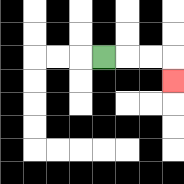{'start': '[4, 2]', 'end': '[7, 3]', 'path_directions': 'R,R,R,D', 'path_coordinates': '[[4, 2], [5, 2], [6, 2], [7, 2], [7, 3]]'}